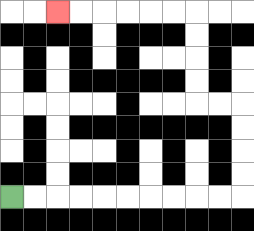{'start': '[0, 8]', 'end': '[2, 0]', 'path_directions': 'R,R,R,R,R,R,R,R,R,R,U,U,U,U,L,L,U,U,U,U,L,L,L,L,L,L', 'path_coordinates': '[[0, 8], [1, 8], [2, 8], [3, 8], [4, 8], [5, 8], [6, 8], [7, 8], [8, 8], [9, 8], [10, 8], [10, 7], [10, 6], [10, 5], [10, 4], [9, 4], [8, 4], [8, 3], [8, 2], [8, 1], [8, 0], [7, 0], [6, 0], [5, 0], [4, 0], [3, 0], [2, 0]]'}